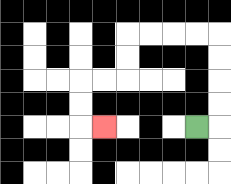{'start': '[8, 5]', 'end': '[4, 5]', 'path_directions': 'R,U,U,U,U,L,L,L,L,D,D,L,L,D,D,R', 'path_coordinates': '[[8, 5], [9, 5], [9, 4], [9, 3], [9, 2], [9, 1], [8, 1], [7, 1], [6, 1], [5, 1], [5, 2], [5, 3], [4, 3], [3, 3], [3, 4], [3, 5], [4, 5]]'}